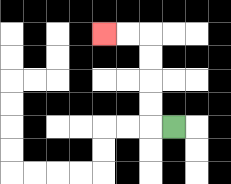{'start': '[7, 5]', 'end': '[4, 1]', 'path_directions': 'L,U,U,U,U,L,L', 'path_coordinates': '[[7, 5], [6, 5], [6, 4], [6, 3], [6, 2], [6, 1], [5, 1], [4, 1]]'}